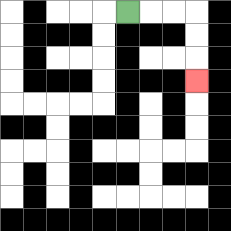{'start': '[5, 0]', 'end': '[8, 3]', 'path_directions': 'R,R,R,D,D,D', 'path_coordinates': '[[5, 0], [6, 0], [7, 0], [8, 0], [8, 1], [8, 2], [8, 3]]'}